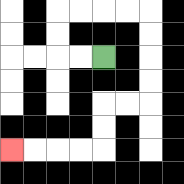{'start': '[4, 2]', 'end': '[0, 6]', 'path_directions': 'L,L,U,U,R,R,R,R,D,D,D,D,L,L,D,D,L,L,L,L', 'path_coordinates': '[[4, 2], [3, 2], [2, 2], [2, 1], [2, 0], [3, 0], [4, 0], [5, 0], [6, 0], [6, 1], [6, 2], [6, 3], [6, 4], [5, 4], [4, 4], [4, 5], [4, 6], [3, 6], [2, 6], [1, 6], [0, 6]]'}